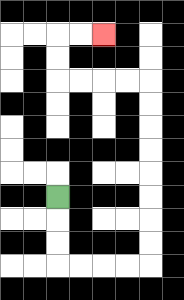{'start': '[2, 8]', 'end': '[4, 1]', 'path_directions': 'D,D,D,R,R,R,R,U,U,U,U,U,U,U,U,L,L,L,L,U,U,R,R', 'path_coordinates': '[[2, 8], [2, 9], [2, 10], [2, 11], [3, 11], [4, 11], [5, 11], [6, 11], [6, 10], [6, 9], [6, 8], [6, 7], [6, 6], [6, 5], [6, 4], [6, 3], [5, 3], [4, 3], [3, 3], [2, 3], [2, 2], [2, 1], [3, 1], [4, 1]]'}